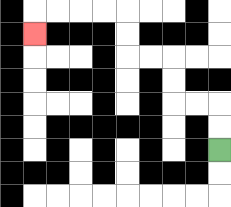{'start': '[9, 6]', 'end': '[1, 1]', 'path_directions': 'U,U,L,L,U,U,L,L,U,U,L,L,L,L,D', 'path_coordinates': '[[9, 6], [9, 5], [9, 4], [8, 4], [7, 4], [7, 3], [7, 2], [6, 2], [5, 2], [5, 1], [5, 0], [4, 0], [3, 0], [2, 0], [1, 0], [1, 1]]'}